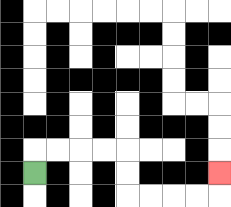{'start': '[1, 7]', 'end': '[9, 7]', 'path_directions': 'U,R,R,R,R,D,D,R,R,R,R,U', 'path_coordinates': '[[1, 7], [1, 6], [2, 6], [3, 6], [4, 6], [5, 6], [5, 7], [5, 8], [6, 8], [7, 8], [8, 8], [9, 8], [9, 7]]'}